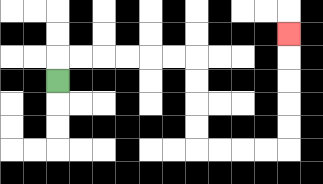{'start': '[2, 3]', 'end': '[12, 1]', 'path_directions': 'U,R,R,R,R,R,R,D,D,D,D,R,R,R,R,U,U,U,U,U', 'path_coordinates': '[[2, 3], [2, 2], [3, 2], [4, 2], [5, 2], [6, 2], [7, 2], [8, 2], [8, 3], [8, 4], [8, 5], [8, 6], [9, 6], [10, 6], [11, 6], [12, 6], [12, 5], [12, 4], [12, 3], [12, 2], [12, 1]]'}